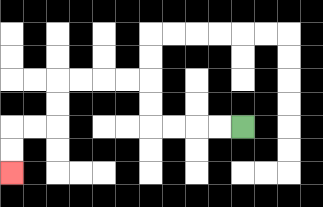{'start': '[10, 5]', 'end': '[0, 7]', 'path_directions': 'L,L,L,L,U,U,L,L,L,L,D,D,L,L,D,D', 'path_coordinates': '[[10, 5], [9, 5], [8, 5], [7, 5], [6, 5], [6, 4], [6, 3], [5, 3], [4, 3], [3, 3], [2, 3], [2, 4], [2, 5], [1, 5], [0, 5], [0, 6], [0, 7]]'}